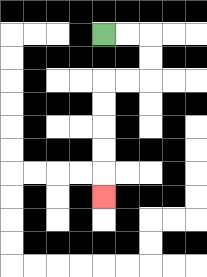{'start': '[4, 1]', 'end': '[4, 8]', 'path_directions': 'R,R,D,D,L,L,D,D,D,D,D', 'path_coordinates': '[[4, 1], [5, 1], [6, 1], [6, 2], [6, 3], [5, 3], [4, 3], [4, 4], [4, 5], [4, 6], [4, 7], [4, 8]]'}